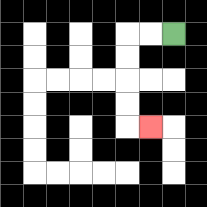{'start': '[7, 1]', 'end': '[6, 5]', 'path_directions': 'L,L,D,D,D,D,R', 'path_coordinates': '[[7, 1], [6, 1], [5, 1], [5, 2], [5, 3], [5, 4], [5, 5], [6, 5]]'}